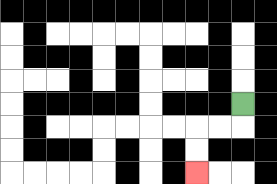{'start': '[10, 4]', 'end': '[8, 7]', 'path_directions': 'D,L,L,D,D', 'path_coordinates': '[[10, 4], [10, 5], [9, 5], [8, 5], [8, 6], [8, 7]]'}